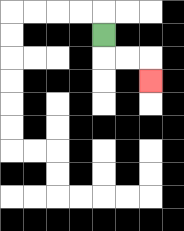{'start': '[4, 1]', 'end': '[6, 3]', 'path_directions': 'D,R,R,D', 'path_coordinates': '[[4, 1], [4, 2], [5, 2], [6, 2], [6, 3]]'}